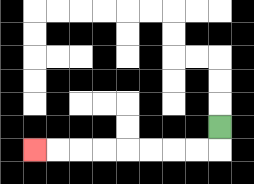{'start': '[9, 5]', 'end': '[1, 6]', 'path_directions': 'D,L,L,L,L,L,L,L,L', 'path_coordinates': '[[9, 5], [9, 6], [8, 6], [7, 6], [6, 6], [5, 6], [4, 6], [3, 6], [2, 6], [1, 6]]'}